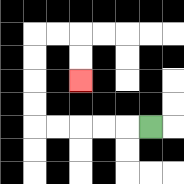{'start': '[6, 5]', 'end': '[3, 3]', 'path_directions': 'L,L,L,L,L,U,U,U,U,R,R,D,D', 'path_coordinates': '[[6, 5], [5, 5], [4, 5], [3, 5], [2, 5], [1, 5], [1, 4], [1, 3], [1, 2], [1, 1], [2, 1], [3, 1], [3, 2], [3, 3]]'}